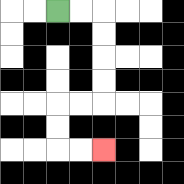{'start': '[2, 0]', 'end': '[4, 6]', 'path_directions': 'R,R,D,D,D,D,L,L,D,D,R,R', 'path_coordinates': '[[2, 0], [3, 0], [4, 0], [4, 1], [4, 2], [4, 3], [4, 4], [3, 4], [2, 4], [2, 5], [2, 6], [3, 6], [4, 6]]'}